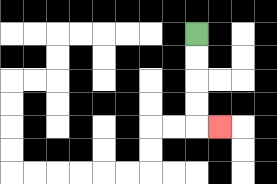{'start': '[8, 1]', 'end': '[9, 5]', 'path_directions': 'D,D,D,D,R', 'path_coordinates': '[[8, 1], [8, 2], [8, 3], [8, 4], [8, 5], [9, 5]]'}